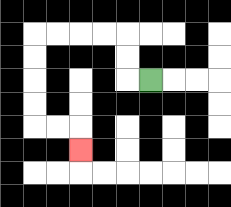{'start': '[6, 3]', 'end': '[3, 6]', 'path_directions': 'L,U,U,L,L,L,L,D,D,D,D,R,R,D', 'path_coordinates': '[[6, 3], [5, 3], [5, 2], [5, 1], [4, 1], [3, 1], [2, 1], [1, 1], [1, 2], [1, 3], [1, 4], [1, 5], [2, 5], [3, 5], [3, 6]]'}